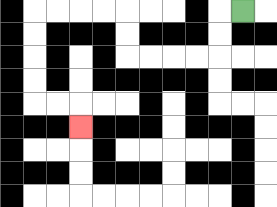{'start': '[10, 0]', 'end': '[3, 5]', 'path_directions': 'L,D,D,L,L,L,L,U,U,L,L,L,L,D,D,D,D,R,R,D', 'path_coordinates': '[[10, 0], [9, 0], [9, 1], [9, 2], [8, 2], [7, 2], [6, 2], [5, 2], [5, 1], [5, 0], [4, 0], [3, 0], [2, 0], [1, 0], [1, 1], [1, 2], [1, 3], [1, 4], [2, 4], [3, 4], [3, 5]]'}